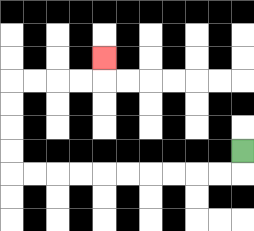{'start': '[10, 6]', 'end': '[4, 2]', 'path_directions': 'D,L,L,L,L,L,L,L,L,L,L,U,U,U,U,R,R,R,R,U', 'path_coordinates': '[[10, 6], [10, 7], [9, 7], [8, 7], [7, 7], [6, 7], [5, 7], [4, 7], [3, 7], [2, 7], [1, 7], [0, 7], [0, 6], [0, 5], [0, 4], [0, 3], [1, 3], [2, 3], [3, 3], [4, 3], [4, 2]]'}